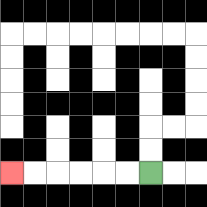{'start': '[6, 7]', 'end': '[0, 7]', 'path_directions': 'L,L,L,L,L,L', 'path_coordinates': '[[6, 7], [5, 7], [4, 7], [3, 7], [2, 7], [1, 7], [0, 7]]'}